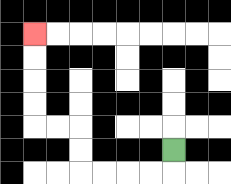{'start': '[7, 6]', 'end': '[1, 1]', 'path_directions': 'D,L,L,L,L,U,U,L,L,U,U,U,U', 'path_coordinates': '[[7, 6], [7, 7], [6, 7], [5, 7], [4, 7], [3, 7], [3, 6], [3, 5], [2, 5], [1, 5], [1, 4], [1, 3], [1, 2], [1, 1]]'}